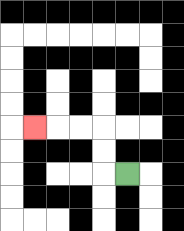{'start': '[5, 7]', 'end': '[1, 5]', 'path_directions': 'L,U,U,L,L,L', 'path_coordinates': '[[5, 7], [4, 7], [4, 6], [4, 5], [3, 5], [2, 5], [1, 5]]'}